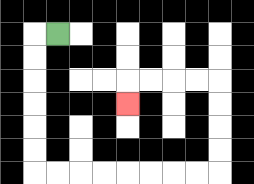{'start': '[2, 1]', 'end': '[5, 4]', 'path_directions': 'L,D,D,D,D,D,D,R,R,R,R,R,R,R,R,U,U,U,U,L,L,L,L,D', 'path_coordinates': '[[2, 1], [1, 1], [1, 2], [1, 3], [1, 4], [1, 5], [1, 6], [1, 7], [2, 7], [3, 7], [4, 7], [5, 7], [6, 7], [7, 7], [8, 7], [9, 7], [9, 6], [9, 5], [9, 4], [9, 3], [8, 3], [7, 3], [6, 3], [5, 3], [5, 4]]'}